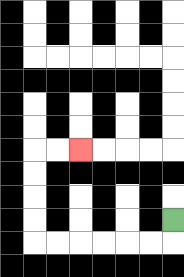{'start': '[7, 9]', 'end': '[3, 6]', 'path_directions': 'D,L,L,L,L,L,L,U,U,U,U,R,R', 'path_coordinates': '[[7, 9], [7, 10], [6, 10], [5, 10], [4, 10], [3, 10], [2, 10], [1, 10], [1, 9], [1, 8], [1, 7], [1, 6], [2, 6], [3, 6]]'}